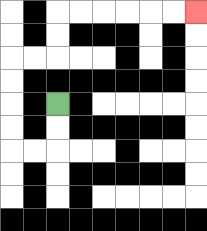{'start': '[2, 4]', 'end': '[8, 0]', 'path_directions': 'D,D,L,L,U,U,U,U,R,R,U,U,R,R,R,R,R,R', 'path_coordinates': '[[2, 4], [2, 5], [2, 6], [1, 6], [0, 6], [0, 5], [0, 4], [0, 3], [0, 2], [1, 2], [2, 2], [2, 1], [2, 0], [3, 0], [4, 0], [5, 0], [6, 0], [7, 0], [8, 0]]'}